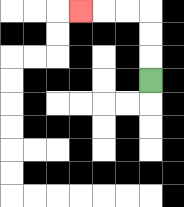{'start': '[6, 3]', 'end': '[3, 0]', 'path_directions': 'U,U,U,L,L,L', 'path_coordinates': '[[6, 3], [6, 2], [6, 1], [6, 0], [5, 0], [4, 0], [3, 0]]'}